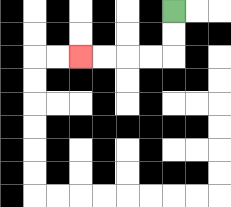{'start': '[7, 0]', 'end': '[3, 2]', 'path_directions': 'D,D,L,L,L,L', 'path_coordinates': '[[7, 0], [7, 1], [7, 2], [6, 2], [5, 2], [4, 2], [3, 2]]'}